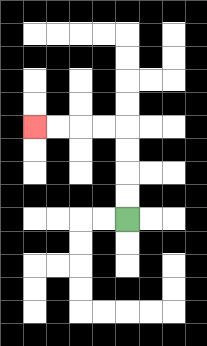{'start': '[5, 9]', 'end': '[1, 5]', 'path_directions': 'U,U,U,U,L,L,L,L', 'path_coordinates': '[[5, 9], [5, 8], [5, 7], [5, 6], [5, 5], [4, 5], [3, 5], [2, 5], [1, 5]]'}